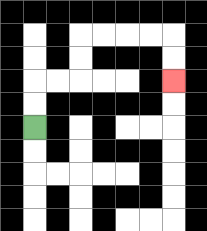{'start': '[1, 5]', 'end': '[7, 3]', 'path_directions': 'U,U,R,R,U,U,R,R,R,R,D,D', 'path_coordinates': '[[1, 5], [1, 4], [1, 3], [2, 3], [3, 3], [3, 2], [3, 1], [4, 1], [5, 1], [6, 1], [7, 1], [7, 2], [7, 3]]'}